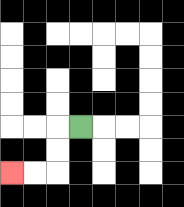{'start': '[3, 5]', 'end': '[0, 7]', 'path_directions': 'L,D,D,L,L', 'path_coordinates': '[[3, 5], [2, 5], [2, 6], [2, 7], [1, 7], [0, 7]]'}